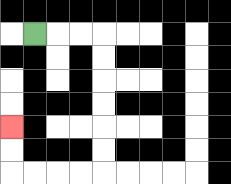{'start': '[1, 1]', 'end': '[0, 5]', 'path_directions': 'R,R,R,D,D,D,D,D,D,L,L,L,L,U,U', 'path_coordinates': '[[1, 1], [2, 1], [3, 1], [4, 1], [4, 2], [4, 3], [4, 4], [4, 5], [4, 6], [4, 7], [3, 7], [2, 7], [1, 7], [0, 7], [0, 6], [0, 5]]'}